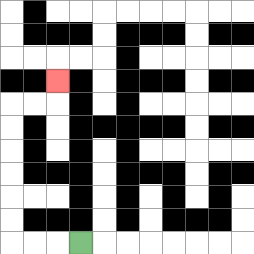{'start': '[3, 10]', 'end': '[2, 3]', 'path_directions': 'L,L,L,U,U,U,U,U,U,R,R,U', 'path_coordinates': '[[3, 10], [2, 10], [1, 10], [0, 10], [0, 9], [0, 8], [0, 7], [0, 6], [0, 5], [0, 4], [1, 4], [2, 4], [2, 3]]'}